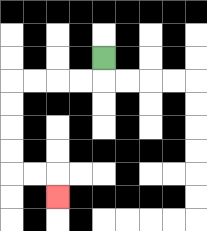{'start': '[4, 2]', 'end': '[2, 8]', 'path_directions': 'D,L,L,L,L,D,D,D,D,R,R,D', 'path_coordinates': '[[4, 2], [4, 3], [3, 3], [2, 3], [1, 3], [0, 3], [0, 4], [0, 5], [0, 6], [0, 7], [1, 7], [2, 7], [2, 8]]'}